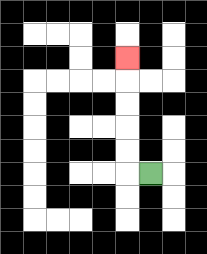{'start': '[6, 7]', 'end': '[5, 2]', 'path_directions': 'L,U,U,U,U,U', 'path_coordinates': '[[6, 7], [5, 7], [5, 6], [5, 5], [5, 4], [5, 3], [5, 2]]'}